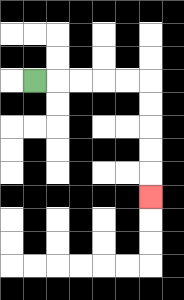{'start': '[1, 3]', 'end': '[6, 8]', 'path_directions': 'R,R,R,R,R,D,D,D,D,D', 'path_coordinates': '[[1, 3], [2, 3], [3, 3], [4, 3], [5, 3], [6, 3], [6, 4], [6, 5], [6, 6], [6, 7], [6, 8]]'}